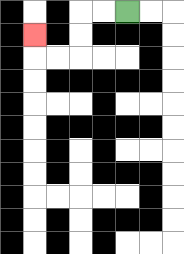{'start': '[5, 0]', 'end': '[1, 1]', 'path_directions': 'L,L,D,D,L,L,U', 'path_coordinates': '[[5, 0], [4, 0], [3, 0], [3, 1], [3, 2], [2, 2], [1, 2], [1, 1]]'}